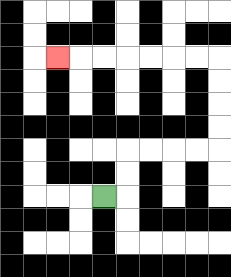{'start': '[4, 8]', 'end': '[2, 2]', 'path_directions': 'R,U,U,R,R,R,R,U,U,U,U,L,L,L,L,L,L,L', 'path_coordinates': '[[4, 8], [5, 8], [5, 7], [5, 6], [6, 6], [7, 6], [8, 6], [9, 6], [9, 5], [9, 4], [9, 3], [9, 2], [8, 2], [7, 2], [6, 2], [5, 2], [4, 2], [3, 2], [2, 2]]'}